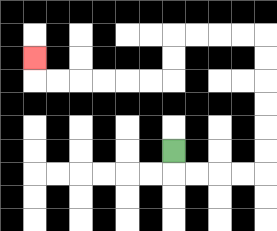{'start': '[7, 6]', 'end': '[1, 2]', 'path_directions': 'D,R,R,R,R,U,U,U,U,U,U,L,L,L,L,D,D,L,L,L,L,L,L,U', 'path_coordinates': '[[7, 6], [7, 7], [8, 7], [9, 7], [10, 7], [11, 7], [11, 6], [11, 5], [11, 4], [11, 3], [11, 2], [11, 1], [10, 1], [9, 1], [8, 1], [7, 1], [7, 2], [7, 3], [6, 3], [5, 3], [4, 3], [3, 3], [2, 3], [1, 3], [1, 2]]'}